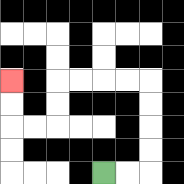{'start': '[4, 7]', 'end': '[0, 3]', 'path_directions': 'R,R,U,U,U,U,L,L,L,L,D,D,L,L,U,U', 'path_coordinates': '[[4, 7], [5, 7], [6, 7], [6, 6], [6, 5], [6, 4], [6, 3], [5, 3], [4, 3], [3, 3], [2, 3], [2, 4], [2, 5], [1, 5], [0, 5], [0, 4], [0, 3]]'}